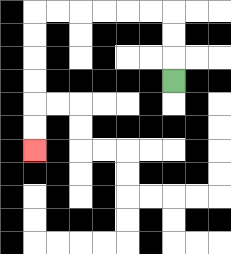{'start': '[7, 3]', 'end': '[1, 6]', 'path_directions': 'U,U,U,L,L,L,L,L,L,D,D,D,D,D,D', 'path_coordinates': '[[7, 3], [7, 2], [7, 1], [7, 0], [6, 0], [5, 0], [4, 0], [3, 0], [2, 0], [1, 0], [1, 1], [1, 2], [1, 3], [1, 4], [1, 5], [1, 6]]'}